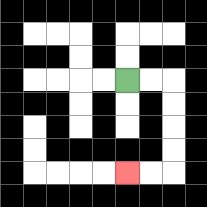{'start': '[5, 3]', 'end': '[5, 7]', 'path_directions': 'R,R,D,D,D,D,L,L', 'path_coordinates': '[[5, 3], [6, 3], [7, 3], [7, 4], [7, 5], [7, 6], [7, 7], [6, 7], [5, 7]]'}